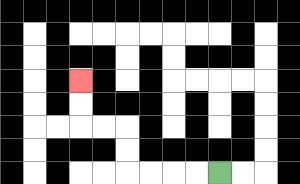{'start': '[9, 7]', 'end': '[3, 3]', 'path_directions': 'L,L,L,L,U,U,L,L,U,U', 'path_coordinates': '[[9, 7], [8, 7], [7, 7], [6, 7], [5, 7], [5, 6], [5, 5], [4, 5], [3, 5], [3, 4], [3, 3]]'}